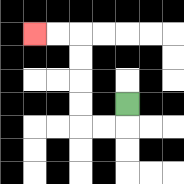{'start': '[5, 4]', 'end': '[1, 1]', 'path_directions': 'D,L,L,U,U,U,U,L,L', 'path_coordinates': '[[5, 4], [5, 5], [4, 5], [3, 5], [3, 4], [3, 3], [3, 2], [3, 1], [2, 1], [1, 1]]'}